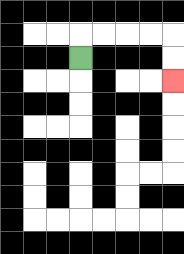{'start': '[3, 2]', 'end': '[7, 3]', 'path_directions': 'U,R,R,R,R,D,D', 'path_coordinates': '[[3, 2], [3, 1], [4, 1], [5, 1], [6, 1], [7, 1], [7, 2], [7, 3]]'}